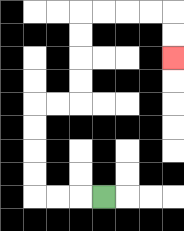{'start': '[4, 8]', 'end': '[7, 2]', 'path_directions': 'L,L,L,U,U,U,U,R,R,U,U,U,U,R,R,R,R,D,D', 'path_coordinates': '[[4, 8], [3, 8], [2, 8], [1, 8], [1, 7], [1, 6], [1, 5], [1, 4], [2, 4], [3, 4], [3, 3], [3, 2], [3, 1], [3, 0], [4, 0], [5, 0], [6, 0], [7, 0], [7, 1], [7, 2]]'}